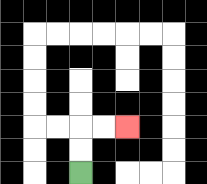{'start': '[3, 7]', 'end': '[5, 5]', 'path_directions': 'U,U,R,R', 'path_coordinates': '[[3, 7], [3, 6], [3, 5], [4, 5], [5, 5]]'}